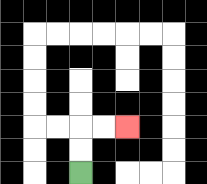{'start': '[3, 7]', 'end': '[5, 5]', 'path_directions': 'U,U,R,R', 'path_coordinates': '[[3, 7], [3, 6], [3, 5], [4, 5], [5, 5]]'}